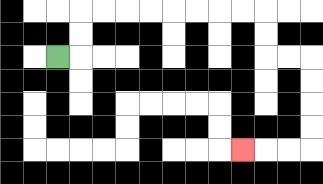{'start': '[2, 2]', 'end': '[10, 6]', 'path_directions': 'R,U,U,R,R,R,R,R,R,R,R,D,D,R,R,D,D,D,D,L,L,L', 'path_coordinates': '[[2, 2], [3, 2], [3, 1], [3, 0], [4, 0], [5, 0], [6, 0], [7, 0], [8, 0], [9, 0], [10, 0], [11, 0], [11, 1], [11, 2], [12, 2], [13, 2], [13, 3], [13, 4], [13, 5], [13, 6], [12, 6], [11, 6], [10, 6]]'}